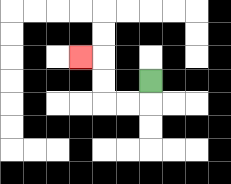{'start': '[6, 3]', 'end': '[3, 2]', 'path_directions': 'D,L,L,U,U,L', 'path_coordinates': '[[6, 3], [6, 4], [5, 4], [4, 4], [4, 3], [4, 2], [3, 2]]'}